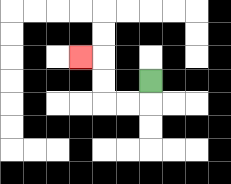{'start': '[6, 3]', 'end': '[3, 2]', 'path_directions': 'D,L,L,U,U,L', 'path_coordinates': '[[6, 3], [6, 4], [5, 4], [4, 4], [4, 3], [4, 2], [3, 2]]'}